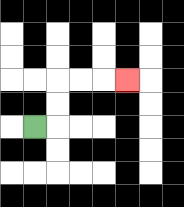{'start': '[1, 5]', 'end': '[5, 3]', 'path_directions': 'R,U,U,R,R,R', 'path_coordinates': '[[1, 5], [2, 5], [2, 4], [2, 3], [3, 3], [4, 3], [5, 3]]'}